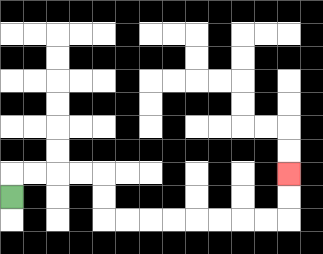{'start': '[0, 8]', 'end': '[12, 7]', 'path_directions': 'U,R,R,R,R,D,D,R,R,R,R,R,R,R,R,U,U', 'path_coordinates': '[[0, 8], [0, 7], [1, 7], [2, 7], [3, 7], [4, 7], [4, 8], [4, 9], [5, 9], [6, 9], [7, 9], [8, 9], [9, 9], [10, 9], [11, 9], [12, 9], [12, 8], [12, 7]]'}